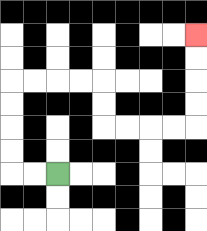{'start': '[2, 7]', 'end': '[8, 1]', 'path_directions': 'L,L,U,U,U,U,R,R,R,R,D,D,R,R,R,R,U,U,U,U', 'path_coordinates': '[[2, 7], [1, 7], [0, 7], [0, 6], [0, 5], [0, 4], [0, 3], [1, 3], [2, 3], [3, 3], [4, 3], [4, 4], [4, 5], [5, 5], [6, 5], [7, 5], [8, 5], [8, 4], [8, 3], [8, 2], [8, 1]]'}